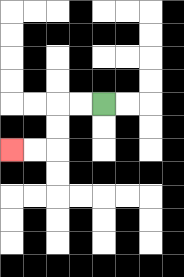{'start': '[4, 4]', 'end': '[0, 6]', 'path_directions': 'L,L,D,D,L,L', 'path_coordinates': '[[4, 4], [3, 4], [2, 4], [2, 5], [2, 6], [1, 6], [0, 6]]'}